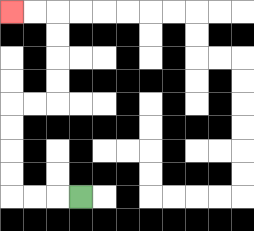{'start': '[3, 8]', 'end': '[0, 0]', 'path_directions': 'L,L,L,U,U,U,U,R,R,U,U,U,U,L,L', 'path_coordinates': '[[3, 8], [2, 8], [1, 8], [0, 8], [0, 7], [0, 6], [0, 5], [0, 4], [1, 4], [2, 4], [2, 3], [2, 2], [2, 1], [2, 0], [1, 0], [0, 0]]'}